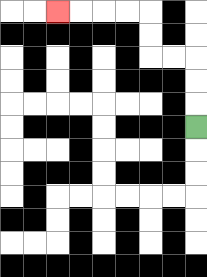{'start': '[8, 5]', 'end': '[2, 0]', 'path_directions': 'U,U,U,L,L,U,U,L,L,L,L', 'path_coordinates': '[[8, 5], [8, 4], [8, 3], [8, 2], [7, 2], [6, 2], [6, 1], [6, 0], [5, 0], [4, 0], [3, 0], [2, 0]]'}